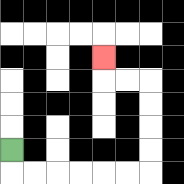{'start': '[0, 6]', 'end': '[4, 2]', 'path_directions': 'D,R,R,R,R,R,R,U,U,U,U,L,L,U', 'path_coordinates': '[[0, 6], [0, 7], [1, 7], [2, 7], [3, 7], [4, 7], [5, 7], [6, 7], [6, 6], [6, 5], [6, 4], [6, 3], [5, 3], [4, 3], [4, 2]]'}